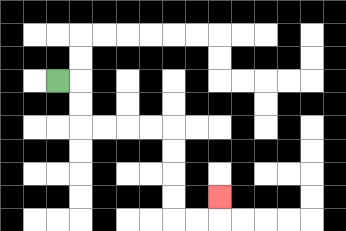{'start': '[2, 3]', 'end': '[9, 8]', 'path_directions': 'R,D,D,R,R,R,R,D,D,D,D,R,R,U', 'path_coordinates': '[[2, 3], [3, 3], [3, 4], [3, 5], [4, 5], [5, 5], [6, 5], [7, 5], [7, 6], [7, 7], [7, 8], [7, 9], [8, 9], [9, 9], [9, 8]]'}